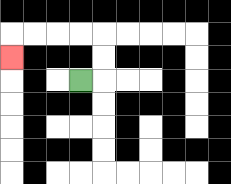{'start': '[3, 3]', 'end': '[0, 2]', 'path_directions': 'R,U,U,L,L,L,L,D', 'path_coordinates': '[[3, 3], [4, 3], [4, 2], [4, 1], [3, 1], [2, 1], [1, 1], [0, 1], [0, 2]]'}